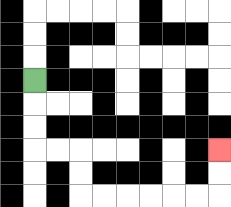{'start': '[1, 3]', 'end': '[9, 6]', 'path_directions': 'D,D,D,R,R,D,D,R,R,R,R,R,R,U,U', 'path_coordinates': '[[1, 3], [1, 4], [1, 5], [1, 6], [2, 6], [3, 6], [3, 7], [3, 8], [4, 8], [5, 8], [6, 8], [7, 8], [8, 8], [9, 8], [9, 7], [9, 6]]'}